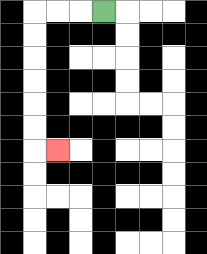{'start': '[4, 0]', 'end': '[2, 6]', 'path_directions': 'L,L,L,D,D,D,D,D,D,R', 'path_coordinates': '[[4, 0], [3, 0], [2, 0], [1, 0], [1, 1], [1, 2], [1, 3], [1, 4], [1, 5], [1, 6], [2, 6]]'}